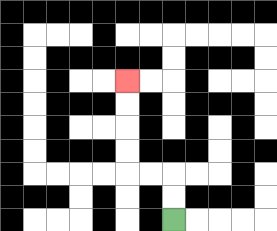{'start': '[7, 9]', 'end': '[5, 3]', 'path_directions': 'U,U,L,L,U,U,U,U', 'path_coordinates': '[[7, 9], [7, 8], [7, 7], [6, 7], [5, 7], [5, 6], [5, 5], [5, 4], [5, 3]]'}